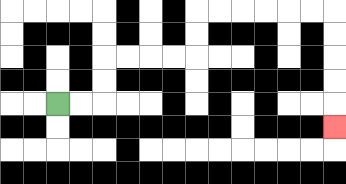{'start': '[2, 4]', 'end': '[14, 5]', 'path_directions': 'R,R,U,U,R,R,R,R,U,U,R,R,R,R,R,R,D,D,D,D,D', 'path_coordinates': '[[2, 4], [3, 4], [4, 4], [4, 3], [4, 2], [5, 2], [6, 2], [7, 2], [8, 2], [8, 1], [8, 0], [9, 0], [10, 0], [11, 0], [12, 0], [13, 0], [14, 0], [14, 1], [14, 2], [14, 3], [14, 4], [14, 5]]'}